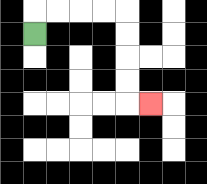{'start': '[1, 1]', 'end': '[6, 4]', 'path_directions': 'U,R,R,R,R,D,D,D,D,R', 'path_coordinates': '[[1, 1], [1, 0], [2, 0], [3, 0], [4, 0], [5, 0], [5, 1], [5, 2], [5, 3], [5, 4], [6, 4]]'}